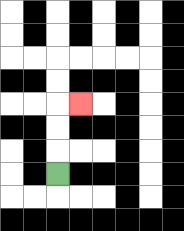{'start': '[2, 7]', 'end': '[3, 4]', 'path_directions': 'U,U,U,R', 'path_coordinates': '[[2, 7], [2, 6], [2, 5], [2, 4], [3, 4]]'}